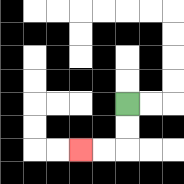{'start': '[5, 4]', 'end': '[3, 6]', 'path_directions': 'D,D,L,L', 'path_coordinates': '[[5, 4], [5, 5], [5, 6], [4, 6], [3, 6]]'}